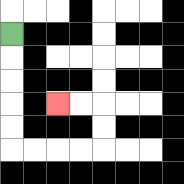{'start': '[0, 1]', 'end': '[2, 4]', 'path_directions': 'D,D,D,D,D,R,R,R,R,U,U,L,L', 'path_coordinates': '[[0, 1], [0, 2], [0, 3], [0, 4], [0, 5], [0, 6], [1, 6], [2, 6], [3, 6], [4, 6], [4, 5], [4, 4], [3, 4], [2, 4]]'}